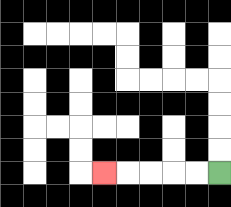{'start': '[9, 7]', 'end': '[4, 7]', 'path_directions': 'L,L,L,L,L', 'path_coordinates': '[[9, 7], [8, 7], [7, 7], [6, 7], [5, 7], [4, 7]]'}